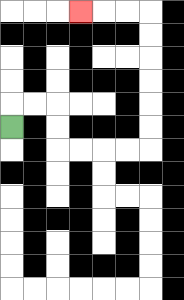{'start': '[0, 5]', 'end': '[3, 0]', 'path_directions': 'U,R,R,D,D,R,R,R,R,U,U,U,U,U,U,L,L,L', 'path_coordinates': '[[0, 5], [0, 4], [1, 4], [2, 4], [2, 5], [2, 6], [3, 6], [4, 6], [5, 6], [6, 6], [6, 5], [6, 4], [6, 3], [6, 2], [6, 1], [6, 0], [5, 0], [4, 0], [3, 0]]'}